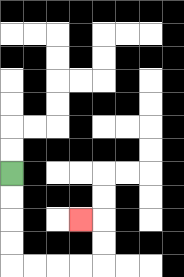{'start': '[0, 7]', 'end': '[3, 9]', 'path_directions': 'D,D,D,D,R,R,R,R,U,U,L', 'path_coordinates': '[[0, 7], [0, 8], [0, 9], [0, 10], [0, 11], [1, 11], [2, 11], [3, 11], [4, 11], [4, 10], [4, 9], [3, 9]]'}